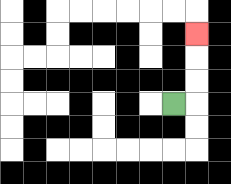{'start': '[7, 4]', 'end': '[8, 1]', 'path_directions': 'R,U,U,U', 'path_coordinates': '[[7, 4], [8, 4], [8, 3], [8, 2], [8, 1]]'}